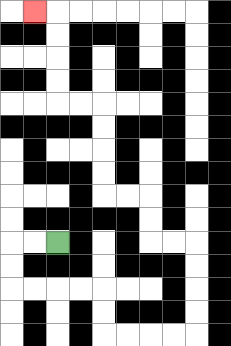{'start': '[2, 10]', 'end': '[1, 0]', 'path_directions': 'L,L,D,D,R,R,R,R,D,D,R,R,R,R,U,U,U,U,L,L,U,U,L,L,U,U,U,U,L,L,U,U,U,U,L', 'path_coordinates': '[[2, 10], [1, 10], [0, 10], [0, 11], [0, 12], [1, 12], [2, 12], [3, 12], [4, 12], [4, 13], [4, 14], [5, 14], [6, 14], [7, 14], [8, 14], [8, 13], [8, 12], [8, 11], [8, 10], [7, 10], [6, 10], [6, 9], [6, 8], [5, 8], [4, 8], [4, 7], [4, 6], [4, 5], [4, 4], [3, 4], [2, 4], [2, 3], [2, 2], [2, 1], [2, 0], [1, 0]]'}